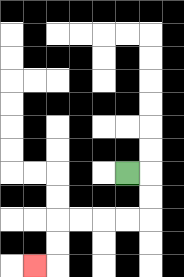{'start': '[5, 7]', 'end': '[1, 11]', 'path_directions': 'R,D,D,L,L,L,L,D,D,L', 'path_coordinates': '[[5, 7], [6, 7], [6, 8], [6, 9], [5, 9], [4, 9], [3, 9], [2, 9], [2, 10], [2, 11], [1, 11]]'}